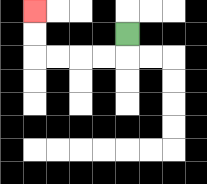{'start': '[5, 1]', 'end': '[1, 0]', 'path_directions': 'D,L,L,L,L,U,U', 'path_coordinates': '[[5, 1], [5, 2], [4, 2], [3, 2], [2, 2], [1, 2], [1, 1], [1, 0]]'}